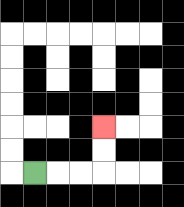{'start': '[1, 7]', 'end': '[4, 5]', 'path_directions': 'R,R,R,U,U', 'path_coordinates': '[[1, 7], [2, 7], [3, 7], [4, 7], [4, 6], [4, 5]]'}